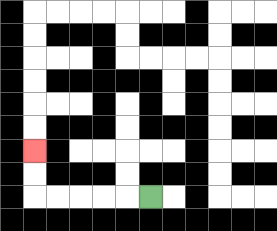{'start': '[6, 8]', 'end': '[1, 6]', 'path_directions': 'L,L,L,L,L,U,U', 'path_coordinates': '[[6, 8], [5, 8], [4, 8], [3, 8], [2, 8], [1, 8], [1, 7], [1, 6]]'}